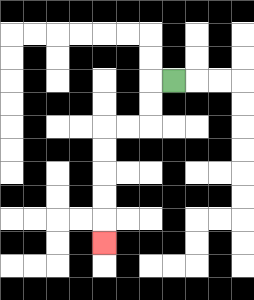{'start': '[7, 3]', 'end': '[4, 10]', 'path_directions': 'L,D,D,L,L,D,D,D,D,D', 'path_coordinates': '[[7, 3], [6, 3], [6, 4], [6, 5], [5, 5], [4, 5], [4, 6], [4, 7], [4, 8], [4, 9], [4, 10]]'}